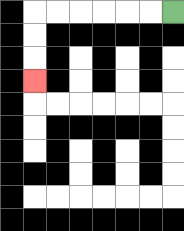{'start': '[7, 0]', 'end': '[1, 3]', 'path_directions': 'L,L,L,L,L,L,D,D,D', 'path_coordinates': '[[7, 0], [6, 0], [5, 0], [4, 0], [3, 0], [2, 0], [1, 0], [1, 1], [1, 2], [1, 3]]'}